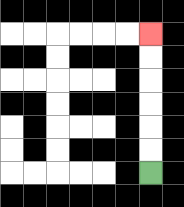{'start': '[6, 7]', 'end': '[6, 1]', 'path_directions': 'U,U,U,U,U,U', 'path_coordinates': '[[6, 7], [6, 6], [6, 5], [6, 4], [6, 3], [6, 2], [6, 1]]'}